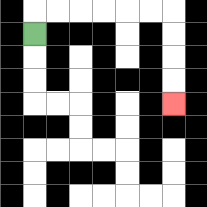{'start': '[1, 1]', 'end': '[7, 4]', 'path_directions': 'U,R,R,R,R,R,R,D,D,D,D', 'path_coordinates': '[[1, 1], [1, 0], [2, 0], [3, 0], [4, 0], [5, 0], [6, 0], [7, 0], [7, 1], [7, 2], [7, 3], [7, 4]]'}